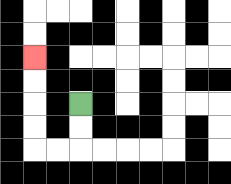{'start': '[3, 4]', 'end': '[1, 2]', 'path_directions': 'D,D,L,L,U,U,U,U', 'path_coordinates': '[[3, 4], [3, 5], [3, 6], [2, 6], [1, 6], [1, 5], [1, 4], [1, 3], [1, 2]]'}